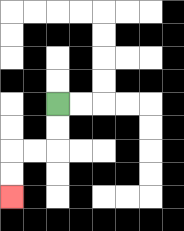{'start': '[2, 4]', 'end': '[0, 8]', 'path_directions': 'D,D,L,L,D,D', 'path_coordinates': '[[2, 4], [2, 5], [2, 6], [1, 6], [0, 6], [0, 7], [0, 8]]'}